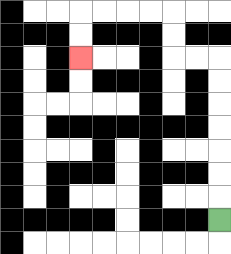{'start': '[9, 9]', 'end': '[3, 2]', 'path_directions': 'U,U,U,U,U,U,U,L,L,U,U,L,L,L,L,D,D', 'path_coordinates': '[[9, 9], [9, 8], [9, 7], [9, 6], [9, 5], [9, 4], [9, 3], [9, 2], [8, 2], [7, 2], [7, 1], [7, 0], [6, 0], [5, 0], [4, 0], [3, 0], [3, 1], [3, 2]]'}